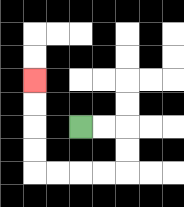{'start': '[3, 5]', 'end': '[1, 3]', 'path_directions': 'R,R,D,D,L,L,L,L,U,U,U,U', 'path_coordinates': '[[3, 5], [4, 5], [5, 5], [5, 6], [5, 7], [4, 7], [3, 7], [2, 7], [1, 7], [1, 6], [1, 5], [1, 4], [1, 3]]'}